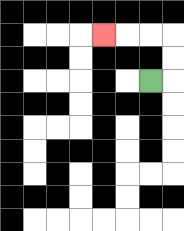{'start': '[6, 3]', 'end': '[4, 1]', 'path_directions': 'R,U,U,L,L,L', 'path_coordinates': '[[6, 3], [7, 3], [7, 2], [7, 1], [6, 1], [5, 1], [4, 1]]'}